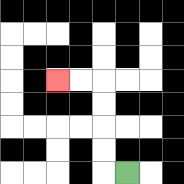{'start': '[5, 7]', 'end': '[2, 3]', 'path_directions': 'L,U,U,U,U,L,L', 'path_coordinates': '[[5, 7], [4, 7], [4, 6], [4, 5], [4, 4], [4, 3], [3, 3], [2, 3]]'}